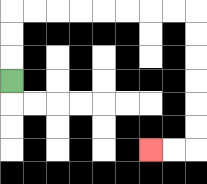{'start': '[0, 3]', 'end': '[6, 6]', 'path_directions': 'U,U,U,R,R,R,R,R,R,R,R,D,D,D,D,D,D,L,L', 'path_coordinates': '[[0, 3], [0, 2], [0, 1], [0, 0], [1, 0], [2, 0], [3, 0], [4, 0], [5, 0], [6, 0], [7, 0], [8, 0], [8, 1], [8, 2], [8, 3], [8, 4], [8, 5], [8, 6], [7, 6], [6, 6]]'}